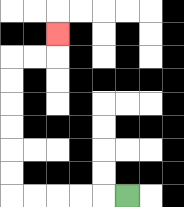{'start': '[5, 8]', 'end': '[2, 1]', 'path_directions': 'L,L,L,L,L,U,U,U,U,U,U,R,R,U', 'path_coordinates': '[[5, 8], [4, 8], [3, 8], [2, 8], [1, 8], [0, 8], [0, 7], [0, 6], [0, 5], [0, 4], [0, 3], [0, 2], [1, 2], [2, 2], [2, 1]]'}